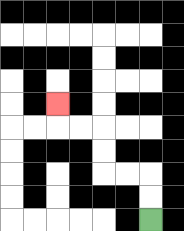{'start': '[6, 9]', 'end': '[2, 4]', 'path_directions': 'U,U,L,L,U,U,L,L,U', 'path_coordinates': '[[6, 9], [6, 8], [6, 7], [5, 7], [4, 7], [4, 6], [4, 5], [3, 5], [2, 5], [2, 4]]'}